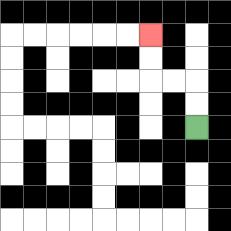{'start': '[8, 5]', 'end': '[6, 1]', 'path_directions': 'U,U,L,L,U,U', 'path_coordinates': '[[8, 5], [8, 4], [8, 3], [7, 3], [6, 3], [6, 2], [6, 1]]'}